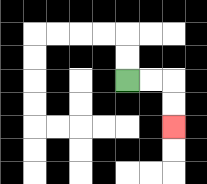{'start': '[5, 3]', 'end': '[7, 5]', 'path_directions': 'R,R,D,D', 'path_coordinates': '[[5, 3], [6, 3], [7, 3], [7, 4], [7, 5]]'}